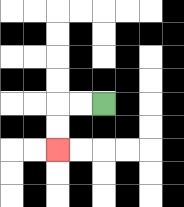{'start': '[4, 4]', 'end': '[2, 6]', 'path_directions': 'L,L,D,D', 'path_coordinates': '[[4, 4], [3, 4], [2, 4], [2, 5], [2, 6]]'}